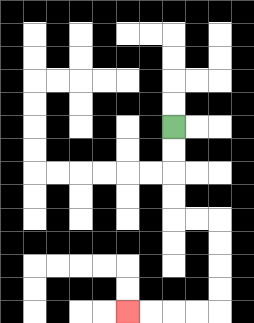{'start': '[7, 5]', 'end': '[5, 13]', 'path_directions': 'D,D,D,D,R,R,D,D,D,D,L,L,L,L', 'path_coordinates': '[[7, 5], [7, 6], [7, 7], [7, 8], [7, 9], [8, 9], [9, 9], [9, 10], [9, 11], [9, 12], [9, 13], [8, 13], [7, 13], [6, 13], [5, 13]]'}